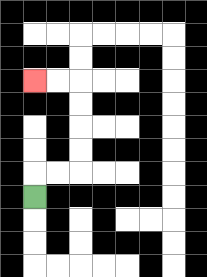{'start': '[1, 8]', 'end': '[1, 3]', 'path_directions': 'U,R,R,U,U,U,U,L,L', 'path_coordinates': '[[1, 8], [1, 7], [2, 7], [3, 7], [3, 6], [3, 5], [3, 4], [3, 3], [2, 3], [1, 3]]'}